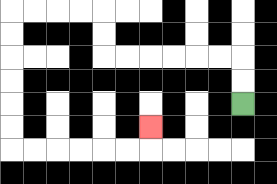{'start': '[10, 4]', 'end': '[6, 5]', 'path_directions': 'U,U,L,L,L,L,L,L,U,U,L,L,L,L,D,D,D,D,D,D,R,R,R,R,R,R,U', 'path_coordinates': '[[10, 4], [10, 3], [10, 2], [9, 2], [8, 2], [7, 2], [6, 2], [5, 2], [4, 2], [4, 1], [4, 0], [3, 0], [2, 0], [1, 0], [0, 0], [0, 1], [0, 2], [0, 3], [0, 4], [0, 5], [0, 6], [1, 6], [2, 6], [3, 6], [4, 6], [5, 6], [6, 6], [6, 5]]'}